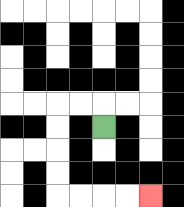{'start': '[4, 5]', 'end': '[6, 8]', 'path_directions': 'U,L,L,D,D,D,D,R,R,R,R', 'path_coordinates': '[[4, 5], [4, 4], [3, 4], [2, 4], [2, 5], [2, 6], [2, 7], [2, 8], [3, 8], [4, 8], [5, 8], [6, 8]]'}